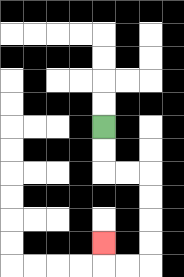{'start': '[4, 5]', 'end': '[4, 10]', 'path_directions': 'D,D,R,R,D,D,D,D,L,L,U', 'path_coordinates': '[[4, 5], [4, 6], [4, 7], [5, 7], [6, 7], [6, 8], [6, 9], [6, 10], [6, 11], [5, 11], [4, 11], [4, 10]]'}